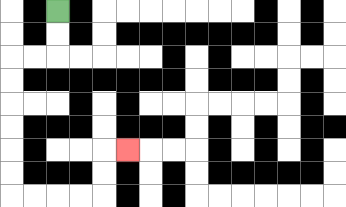{'start': '[2, 0]', 'end': '[5, 6]', 'path_directions': 'D,D,L,L,D,D,D,D,D,D,R,R,R,R,U,U,R', 'path_coordinates': '[[2, 0], [2, 1], [2, 2], [1, 2], [0, 2], [0, 3], [0, 4], [0, 5], [0, 6], [0, 7], [0, 8], [1, 8], [2, 8], [3, 8], [4, 8], [4, 7], [4, 6], [5, 6]]'}